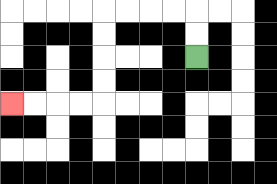{'start': '[8, 2]', 'end': '[0, 4]', 'path_directions': 'U,U,L,L,L,L,D,D,D,D,L,L,L,L', 'path_coordinates': '[[8, 2], [8, 1], [8, 0], [7, 0], [6, 0], [5, 0], [4, 0], [4, 1], [4, 2], [4, 3], [4, 4], [3, 4], [2, 4], [1, 4], [0, 4]]'}